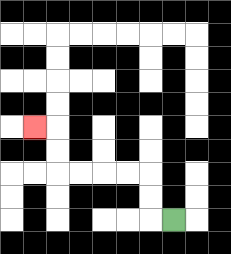{'start': '[7, 9]', 'end': '[1, 5]', 'path_directions': 'L,U,U,L,L,L,L,U,U,L', 'path_coordinates': '[[7, 9], [6, 9], [6, 8], [6, 7], [5, 7], [4, 7], [3, 7], [2, 7], [2, 6], [2, 5], [1, 5]]'}